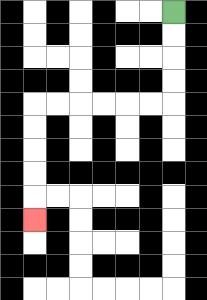{'start': '[7, 0]', 'end': '[1, 9]', 'path_directions': 'D,D,D,D,L,L,L,L,L,L,D,D,D,D,D', 'path_coordinates': '[[7, 0], [7, 1], [7, 2], [7, 3], [7, 4], [6, 4], [5, 4], [4, 4], [3, 4], [2, 4], [1, 4], [1, 5], [1, 6], [1, 7], [1, 8], [1, 9]]'}